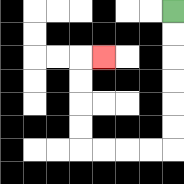{'start': '[7, 0]', 'end': '[4, 2]', 'path_directions': 'D,D,D,D,D,D,L,L,L,L,U,U,U,U,R', 'path_coordinates': '[[7, 0], [7, 1], [7, 2], [7, 3], [7, 4], [7, 5], [7, 6], [6, 6], [5, 6], [4, 6], [3, 6], [3, 5], [3, 4], [3, 3], [3, 2], [4, 2]]'}